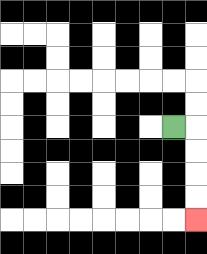{'start': '[7, 5]', 'end': '[8, 9]', 'path_directions': 'R,D,D,D,D', 'path_coordinates': '[[7, 5], [8, 5], [8, 6], [8, 7], [8, 8], [8, 9]]'}